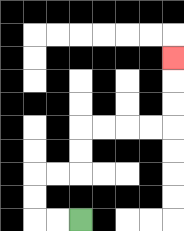{'start': '[3, 9]', 'end': '[7, 2]', 'path_directions': 'L,L,U,U,R,R,U,U,R,R,R,R,U,U,U', 'path_coordinates': '[[3, 9], [2, 9], [1, 9], [1, 8], [1, 7], [2, 7], [3, 7], [3, 6], [3, 5], [4, 5], [5, 5], [6, 5], [7, 5], [7, 4], [7, 3], [7, 2]]'}